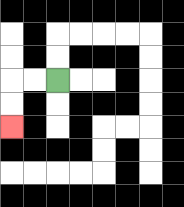{'start': '[2, 3]', 'end': '[0, 5]', 'path_directions': 'L,L,D,D', 'path_coordinates': '[[2, 3], [1, 3], [0, 3], [0, 4], [0, 5]]'}